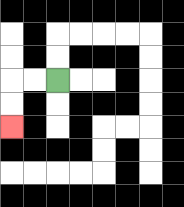{'start': '[2, 3]', 'end': '[0, 5]', 'path_directions': 'L,L,D,D', 'path_coordinates': '[[2, 3], [1, 3], [0, 3], [0, 4], [0, 5]]'}